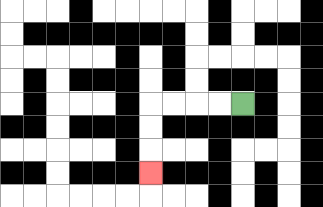{'start': '[10, 4]', 'end': '[6, 7]', 'path_directions': 'L,L,L,L,D,D,D', 'path_coordinates': '[[10, 4], [9, 4], [8, 4], [7, 4], [6, 4], [6, 5], [6, 6], [6, 7]]'}